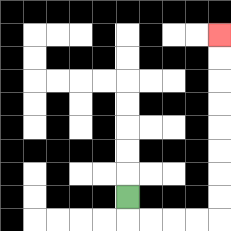{'start': '[5, 8]', 'end': '[9, 1]', 'path_directions': 'D,R,R,R,R,U,U,U,U,U,U,U,U', 'path_coordinates': '[[5, 8], [5, 9], [6, 9], [7, 9], [8, 9], [9, 9], [9, 8], [9, 7], [9, 6], [9, 5], [9, 4], [9, 3], [9, 2], [9, 1]]'}